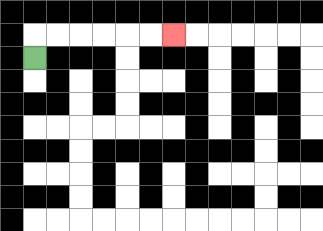{'start': '[1, 2]', 'end': '[7, 1]', 'path_directions': 'U,R,R,R,R,R,R', 'path_coordinates': '[[1, 2], [1, 1], [2, 1], [3, 1], [4, 1], [5, 1], [6, 1], [7, 1]]'}